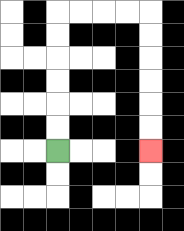{'start': '[2, 6]', 'end': '[6, 6]', 'path_directions': 'U,U,U,U,U,U,R,R,R,R,D,D,D,D,D,D', 'path_coordinates': '[[2, 6], [2, 5], [2, 4], [2, 3], [2, 2], [2, 1], [2, 0], [3, 0], [4, 0], [5, 0], [6, 0], [6, 1], [6, 2], [6, 3], [6, 4], [6, 5], [6, 6]]'}